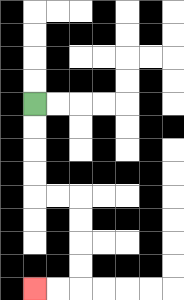{'start': '[1, 4]', 'end': '[1, 12]', 'path_directions': 'D,D,D,D,R,R,D,D,D,D,L,L', 'path_coordinates': '[[1, 4], [1, 5], [1, 6], [1, 7], [1, 8], [2, 8], [3, 8], [3, 9], [3, 10], [3, 11], [3, 12], [2, 12], [1, 12]]'}